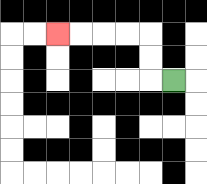{'start': '[7, 3]', 'end': '[2, 1]', 'path_directions': 'L,U,U,L,L,L,L', 'path_coordinates': '[[7, 3], [6, 3], [6, 2], [6, 1], [5, 1], [4, 1], [3, 1], [2, 1]]'}